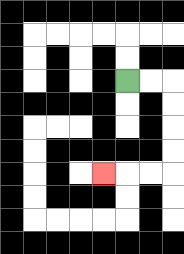{'start': '[5, 3]', 'end': '[4, 7]', 'path_directions': 'R,R,D,D,D,D,L,L,L', 'path_coordinates': '[[5, 3], [6, 3], [7, 3], [7, 4], [7, 5], [7, 6], [7, 7], [6, 7], [5, 7], [4, 7]]'}